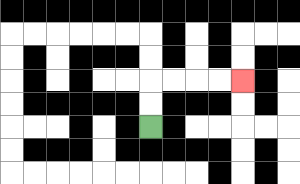{'start': '[6, 5]', 'end': '[10, 3]', 'path_directions': 'U,U,R,R,R,R', 'path_coordinates': '[[6, 5], [6, 4], [6, 3], [7, 3], [8, 3], [9, 3], [10, 3]]'}